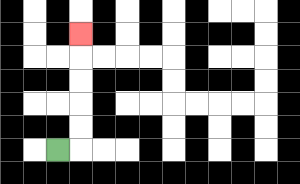{'start': '[2, 6]', 'end': '[3, 1]', 'path_directions': 'R,U,U,U,U,U', 'path_coordinates': '[[2, 6], [3, 6], [3, 5], [3, 4], [3, 3], [3, 2], [3, 1]]'}